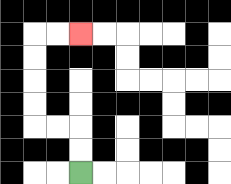{'start': '[3, 7]', 'end': '[3, 1]', 'path_directions': 'U,U,L,L,U,U,U,U,R,R', 'path_coordinates': '[[3, 7], [3, 6], [3, 5], [2, 5], [1, 5], [1, 4], [1, 3], [1, 2], [1, 1], [2, 1], [3, 1]]'}